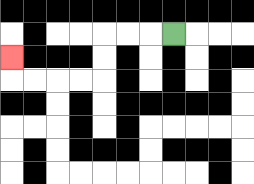{'start': '[7, 1]', 'end': '[0, 2]', 'path_directions': 'L,L,L,D,D,L,L,L,L,U', 'path_coordinates': '[[7, 1], [6, 1], [5, 1], [4, 1], [4, 2], [4, 3], [3, 3], [2, 3], [1, 3], [0, 3], [0, 2]]'}